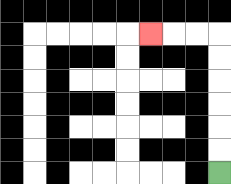{'start': '[9, 7]', 'end': '[6, 1]', 'path_directions': 'U,U,U,U,U,U,L,L,L', 'path_coordinates': '[[9, 7], [9, 6], [9, 5], [9, 4], [9, 3], [9, 2], [9, 1], [8, 1], [7, 1], [6, 1]]'}